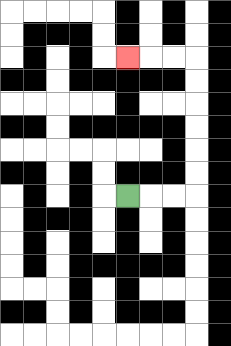{'start': '[5, 8]', 'end': '[5, 2]', 'path_directions': 'R,R,R,U,U,U,U,U,U,L,L,L', 'path_coordinates': '[[5, 8], [6, 8], [7, 8], [8, 8], [8, 7], [8, 6], [8, 5], [8, 4], [8, 3], [8, 2], [7, 2], [6, 2], [5, 2]]'}